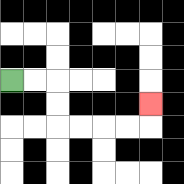{'start': '[0, 3]', 'end': '[6, 4]', 'path_directions': 'R,R,D,D,R,R,R,R,U', 'path_coordinates': '[[0, 3], [1, 3], [2, 3], [2, 4], [2, 5], [3, 5], [4, 5], [5, 5], [6, 5], [6, 4]]'}